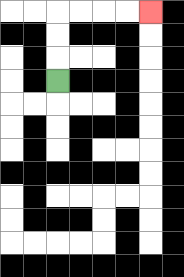{'start': '[2, 3]', 'end': '[6, 0]', 'path_directions': 'U,U,U,R,R,R,R', 'path_coordinates': '[[2, 3], [2, 2], [2, 1], [2, 0], [3, 0], [4, 0], [5, 0], [6, 0]]'}